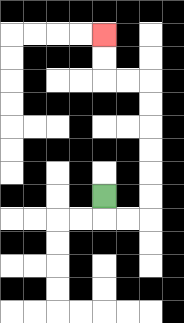{'start': '[4, 8]', 'end': '[4, 1]', 'path_directions': 'D,R,R,U,U,U,U,U,U,L,L,U,U', 'path_coordinates': '[[4, 8], [4, 9], [5, 9], [6, 9], [6, 8], [6, 7], [6, 6], [6, 5], [6, 4], [6, 3], [5, 3], [4, 3], [4, 2], [4, 1]]'}